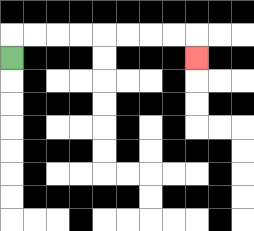{'start': '[0, 2]', 'end': '[8, 2]', 'path_directions': 'U,R,R,R,R,R,R,R,R,D', 'path_coordinates': '[[0, 2], [0, 1], [1, 1], [2, 1], [3, 1], [4, 1], [5, 1], [6, 1], [7, 1], [8, 1], [8, 2]]'}